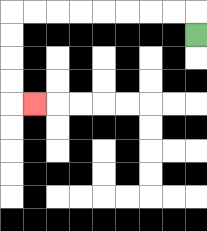{'start': '[8, 1]', 'end': '[1, 4]', 'path_directions': 'U,L,L,L,L,L,L,L,L,D,D,D,D,R', 'path_coordinates': '[[8, 1], [8, 0], [7, 0], [6, 0], [5, 0], [4, 0], [3, 0], [2, 0], [1, 0], [0, 0], [0, 1], [0, 2], [0, 3], [0, 4], [1, 4]]'}